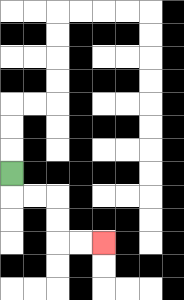{'start': '[0, 7]', 'end': '[4, 10]', 'path_directions': 'D,R,R,D,D,R,R', 'path_coordinates': '[[0, 7], [0, 8], [1, 8], [2, 8], [2, 9], [2, 10], [3, 10], [4, 10]]'}